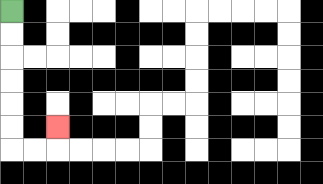{'start': '[0, 0]', 'end': '[2, 5]', 'path_directions': 'D,D,D,D,D,D,R,R,U', 'path_coordinates': '[[0, 0], [0, 1], [0, 2], [0, 3], [0, 4], [0, 5], [0, 6], [1, 6], [2, 6], [2, 5]]'}